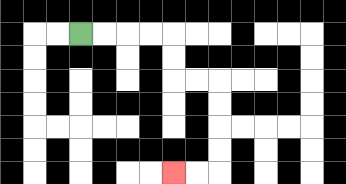{'start': '[3, 1]', 'end': '[7, 7]', 'path_directions': 'R,R,R,R,D,D,R,R,D,D,D,D,L,L', 'path_coordinates': '[[3, 1], [4, 1], [5, 1], [6, 1], [7, 1], [7, 2], [7, 3], [8, 3], [9, 3], [9, 4], [9, 5], [9, 6], [9, 7], [8, 7], [7, 7]]'}